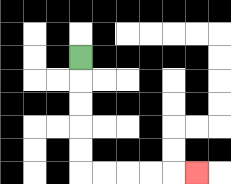{'start': '[3, 2]', 'end': '[8, 7]', 'path_directions': 'D,D,D,D,D,R,R,R,R,R', 'path_coordinates': '[[3, 2], [3, 3], [3, 4], [3, 5], [3, 6], [3, 7], [4, 7], [5, 7], [6, 7], [7, 7], [8, 7]]'}